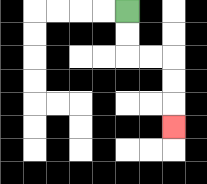{'start': '[5, 0]', 'end': '[7, 5]', 'path_directions': 'D,D,R,R,D,D,D', 'path_coordinates': '[[5, 0], [5, 1], [5, 2], [6, 2], [7, 2], [7, 3], [7, 4], [7, 5]]'}